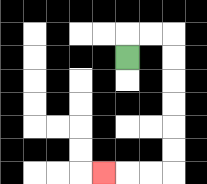{'start': '[5, 2]', 'end': '[4, 7]', 'path_directions': 'U,R,R,D,D,D,D,D,D,L,L,L', 'path_coordinates': '[[5, 2], [5, 1], [6, 1], [7, 1], [7, 2], [7, 3], [7, 4], [7, 5], [7, 6], [7, 7], [6, 7], [5, 7], [4, 7]]'}